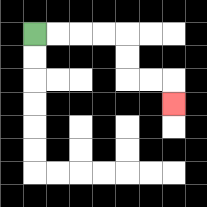{'start': '[1, 1]', 'end': '[7, 4]', 'path_directions': 'R,R,R,R,D,D,R,R,D', 'path_coordinates': '[[1, 1], [2, 1], [3, 1], [4, 1], [5, 1], [5, 2], [5, 3], [6, 3], [7, 3], [7, 4]]'}